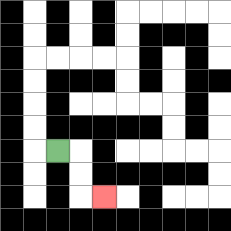{'start': '[2, 6]', 'end': '[4, 8]', 'path_directions': 'R,D,D,R', 'path_coordinates': '[[2, 6], [3, 6], [3, 7], [3, 8], [4, 8]]'}